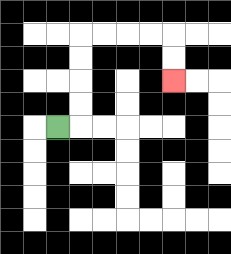{'start': '[2, 5]', 'end': '[7, 3]', 'path_directions': 'R,U,U,U,U,R,R,R,R,D,D', 'path_coordinates': '[[2, 5], [3, 5], [3, 4], [3, 3], [3, 2], [3, 1], [4, 1], [5, 1], [6, 1], [7, 1], [7, 2], [7, 3]]'}